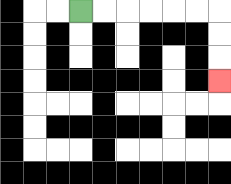{'start': '[3, 0]', 'end': '[9, 3]', 'path_directions': 'R,R,R,R,R,R,D,D,D', 'path_coordinates': '[[3, 0], [4, 0], [5, 0], [6, 0], [7, 0], [8, 0], [9, 0], [9, 1], [9, 2], [9, 3]]'}